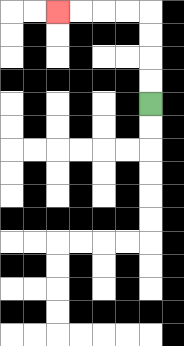{'start': '[6, 4]', 'end': '[2, 0]', 'path_directions': 'U,U,U,U,L,L,L,L', 'path_coordinates': '[[6, 4], [6, 3], [6, 2], [6, 1], [6, 0], [5, 0], [4, 0], [3, 0], [2, 0]]'}